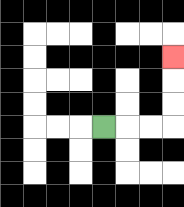{'start': '[4, 5]', 'end': '[7, 2]', 'path_directions': 'R,R,R,U,U,U', 'path_coordinates': '[[4, 5], [5, 5], [6, 5], [7, 5], [7, 4], [7, 3], [7, 2]]'}